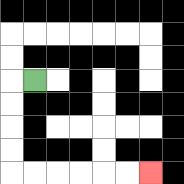{'start': '[1, 3]', 'end': '[6, 7]', 'path_directions': 'L,D,D,D,D,R,R,R,R,R,R', 'path_coordinates': '[[1, 3], [0, 3], [0, 4], [0, 5], [0, 6], [0, 7], [1, 7], [2, 7], [3, 7], [4, 7], [5, 7], [6, 7]]'}